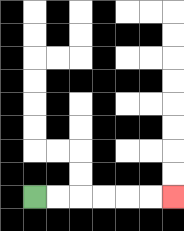{'start': '[1, 8]', 'end': '[7, 8]', 'path_directions': 'R,R,R,R,R,R', 'path_coordinates': '[[1, 8], [2, 8], [3, 8], [4, 8], [5, 8], [6, 8], [7, 8]]'}